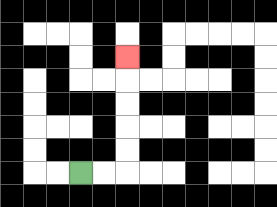{'start': '[3, 7]', 'end': '[5, 2]', 'path_directions': 'R,R,U,U,U,U,U', 'path_coordinates': '[[3, 7], [4, 7], [5, 7], [5, 6], [5, 5], [5, 4], [5, 3], [5, 2]]'}